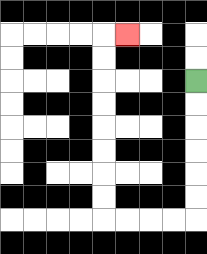{'start': '[8, 3]', 'end': '[5, 1]', 'path_directions': 'D,D,D,D,D,D,L,L,L,L,U,U,U,U,U,U,U,U,R', 'path_coordinates': '[[8, 3], [8, 4], [8, 5], [8, 6], [8, 7], [8, 8], [8, 9], [7, 9], [6, 9], [5, 9], [4, 9], [4, 8], [4, 7], [4, 6], [4, 5], [4, 4], [4, 3], [4, 2], [4, 1], [5, 1]]'}